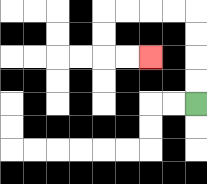{'start': '[8, 4]', 'end': '[6, 2]', 'path_directions': 'U,U,U,U,L,L,L,L,D,D,R,R', 'path_coordinates': '[[8, 4], [8, 3], [8, 2], [8, 1], [8, 0], [7, 0], [6, 0], [5, 0], [4, 0], [4, 1], [4, 2], [5, 2], [6, 2]]'}